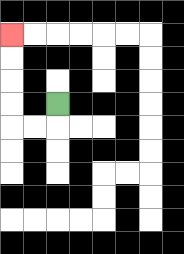{'start': '[2, 4]', 'end': '[0, 1]', 'path_directions': 'D,L,L,U,U,U,U', 'path_coordinates': '[[2, 4], [2, 5], [1, 5], [0, 5], [0, 4], [0, 3], [0, 2], [0, 1]]'}